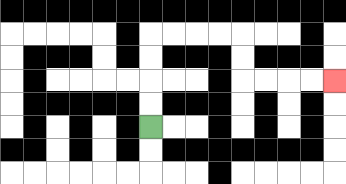{'start': '[6, 5]', 'end': '[14, 3]', 'path_directions': 'U,U,U,U,R,R,R,R,D,D,R,R,R,R', 'path_coordinates': '[[6, 5], [6, 4], [6, 3], [6, 2], [6, 1], [7, 1], [8, 1], [9, 1], [10, 1], [10, 2], [10, 3], [11, 3], [12, 3], [13, 3], [14, 3]]'}